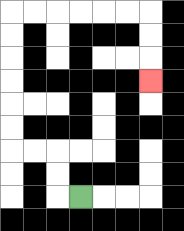{'start': '[3, 8]', 'end': '[6, 3]', 'path_directions': 'L,U,U,L,L,U,U,U,U,U,U,R,R,R,R,R,R,D,D,D', 'path_coordinates': '[[3, 8], [2, 8], [2, 7], [2, 6], [1, 6], [0, 6], [0, 5], [0, 4], [0, 3], [0, 2], [0, 1], [0, 0], [1, 0], [2, 0], [3, 0], [4, 0], [5, 0], [6, 0], [6, 1], [6, 2], [6, 3]]'}